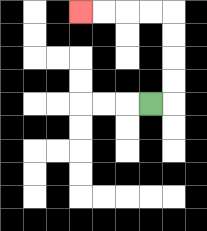{'start': '[6, 4]', 'end': '[3, 0]', 'path_directions': 'R,U,U,U,U,L,L,L,L', 'path_coordinates': '[[6, 4], [7, 4], [7, 3], [7, 2], [7, 1], [7, 0], [6, 0], [5, 0], [4, 0], [3, 0]]'}